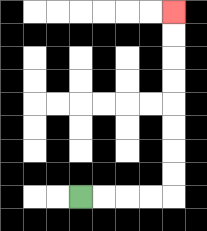{'start': '[3, 8]', 'end': '[7, 0]', 'path_directions': 'R,R,R,R,U,U,U,U,U,U,U,U', 'path_coordinates': '[[3, 8], [4, 8], [5, 8], [6, 8], [7, 8], [7, 7], [7, 6], [7, 5], [7, 4], [7, 3], [7, 2], [7, 1], [7, 0]]'}